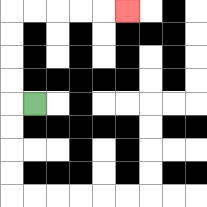{'start': '[1, 4]', 'end': '[5, 0]', 'path_directions': 'L,U,U,U,U,R,R,R,R,R', 'path_coordinates': '[[1, 4], [0, 4], [0, 3], [0, 2], [0, 1], [0, 0], [1, 0], [2, 0], [3, 0], [4, 0], [5, 0]]'}